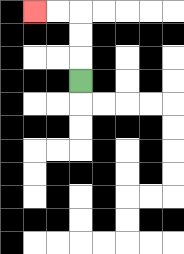{'start': '[3, 3]', 'end': '[1, 0]', 'path_directions': 'U,U,U,L,L', 'path_coordinates': '[[3, 3], [3, 2], [3, 1], [3, 0], [2, 0], [1, 0]]'}